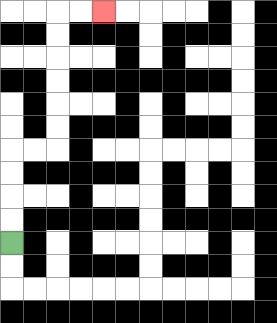{'start': '[0, 10]', 'end': '[4, 0]', 'path_directions': 'U,U,U,U,R,R,U,U,U,U,U,U,R,R', 'path_coordinates': '[[0, 10], [0, 9], [0, 8], [0, 7], [0, 6], [1, 6], [2, 6], [2, 5], [2, 4], [2, 3], [2, 2], [2, 1], [2, 0], [3, 0], [4, 0]]'}